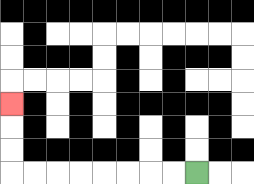{'start': '[8, 7]', 'end': '[0, 4]', 'path_directions': 'L,L,L,L,L,L,L,L,U,U,U', 'path_coordinates': '[[8, 7], [7, 7], [6, 7], [5, 7], [4, 7], [3, 7], [2, 7], [1, 7], [0, 7], [0, 6], [0, 5], [0, 4]]'}